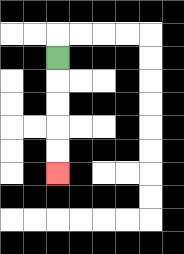{'start': '[2, 2]', 'end': '[2, 7]', 'path_directions': 'D,D,D,D,D', 'path_coordinates': '[[2, 2], [2, 3], [2, 4], [2, 5], [2, 6], [2, 7]]'}